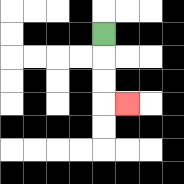{'start': '[4, 1]', 'end': '[5, 4]', 'path_directions': 'D,D,D,R', 'path_coordinates': '[[4, 1], [4, 2], [4, 3], [4, 4], [5, 4]]'}